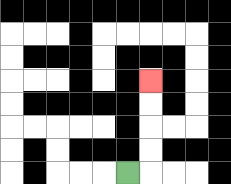{'start': '[5, 7]', 'end': '[6, 3]', 'path_directions': 'R,U,U,U,U', 'path_coordinates': '[[5, 7], [6, 7], [6, 6], [6, 5], [6, 4], [6, 3]]'}